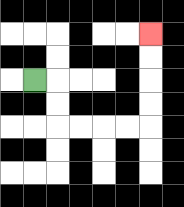{'start': '[1, 3]', 'end': '[6, 1]', 'path_directions': 'R,D,D,R,R,R,R,U,U,U,U', 'path_coordinates': '[[1, 3], [2, 3], [2, 4], [2, 5], [3, 5], [4, 5], [5, 5], [6, 5], [6, 4], [6, 3], [6, 2], [6, 1]]'}